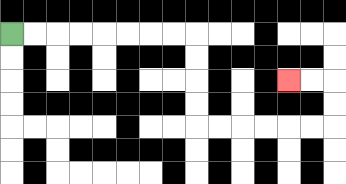{'start': '[0, 1]', 'end': '[12, 3]', 'path_directions': 'R,R,R,R,R,R,R,R,D,D,D,D,R,R,R,R,R,R,U,U,L,L', 'path_coordinates': '[[0, 1], [1, 1], [2, 1], [3, 1], [4, 1], [5, 1], [6, 1], [7, 1], [8, 1], [8, 2], [8, 3], [8, 4], [8, 5], [9, 5], [10, 5], [11, 5], [12, 5], [13, 5], [14, 5], [14, 4], [14, 3], [13, 3], [12, 3]]'}